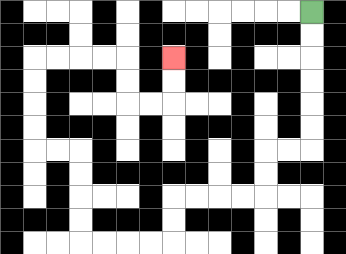{'start': '[13, 0]', 'end': '[7, 2]', 'path_directions': 'D,D,D,D,D,D,L,L,D,D,L,L,L,L,D,D,L,L,L,L,U,U,U,U,L,L,U,U,U,U,R,R,R,R,D,D,R,R,U,U', 'path_coordinates': '[[13, 0], [13, 1], [13, 2], [13, 3], [13, 4], [13, 5], [13, 6], [12, 6], [11, 6], [11, 7], [11, 8], [10, 8], [9, 8], [8, 8], [7, 8], [7, 9], [7, 10], [6, 10], [5, 10], [4, 10], [3, 10], [3, 9], [3, 8], [3, 7], [3, 6], [2, 6], [1, 6], [1, 5], [1, 4], [1, 3], [1, 2], [2, 2], [3, 2], [4, 2], [5, 2], [5, 3], [5, 4], [6, 4], [7, 4], [7, 3], [7, 2]]'}